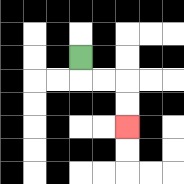{'start': '[3, 2]', 'end': '[5, 5]', 'path_directions': 'D,R,R,D,D', 'path_coordinates': '[[3, 2], [3, 3], [4, 3], [5, 3], [5, 4], [5, 5]]'}